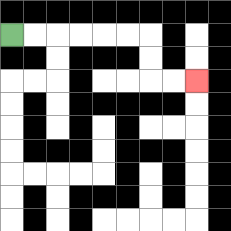{'start': '[0, 1]', 'end': '[8, 3]', 'path_directions': 'R,R,R,R,R,R,D,D,R,R', 'path_coordinates': '[[0, 1], [1, 1], [2, 1], [3, 1], [4, 1], [5, 1], [6, 1], [6, 2], [6, 3], [7, 3], [8, 3]]'}